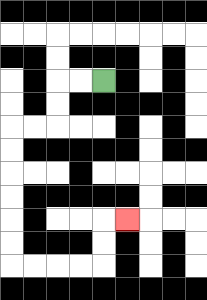{'start': '[4, 3]', 'end': '[5, 9]', 'path_directions': 'L,L,D,D,L,L,D,D,D,D,D,D,R,R,R,R,U,U,R', 'path_coordinates': '[[4, 3], [3, 3], [2, 3], [2, 4], [2, 5], [1, 5], [0, 5], [0, 6], [0, 7], [0, 8], [0, 9], [0, 10], [0, 11], [1, 11], [2, 11], [3, 11], [4, 11], [4, 10], [4, 9], [5, 9]]'}